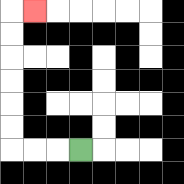{'start': '[3, 6]', 'end': '[1, 0]', 'path_directions': 'L,L,L,U,U,U,U,U,U,R', 'path_coordinates': '[[3, 6], [2, 6], [1, 6], [0, 6], [0, 5], [0, 4], [0, 3], [0, 2], [0, 1], [0, 0], [1, 0]]'}